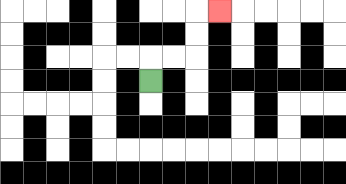{'start': '[6, 3]', 'end': '[9, 0]', 'path_directions': 'U,R,R,U,U,R', 'path_coordinates': '[[6, 3], [6, 2], [7, 2], [8, 2], [8, 1], [8, 0], [9, 0]]'}